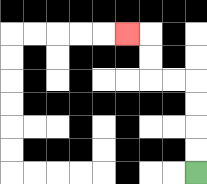{'start': '[8, 7]', 'end': '[5, 1]', 'path_directions': 'U,U,U,U,L,L,U,U,L', 'path_coordinates': '[[8, 7], [8, 6], [8, 5], [8, 4], [8, 3], [7, 3], [6, 3], [6, 2], [6, 1], [5, 1]]'}